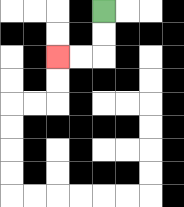{'start': '[4, 0]', 'end': '[2, 2]', 'path_directions': 'D,D,L,L', 'path_coordinates': '[[4, 0], [4, 1], [4, 2], [3, 2], [2, 2]]'}